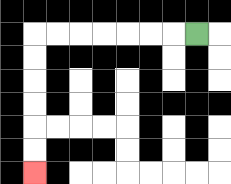{'start': '[8, 1]', 'end': '[1, 7]', 'path_directions': 'L,L,L,L,L,L,L,D,D,D,D,D,D', 'path_coordinates': '[[8, 1], [7, 1], [6, 1], [5, 1], [4, 1], [3, 1], [2, 1], [1, 1], [1, 2], [1, 3], [1, 4], [1, 5], [1, 6], [1, 7]]'}